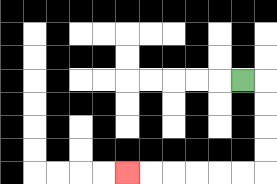{'start': '[10, 3]', 'end': '[5, 7]', 'path_directions': 'R,D,D,D,D,L,L,L,L,L,L', 'path_coordinates': '[[10, 3], [11, 3], [11, 4], [11, 5], [11, 6], [11, 7], [10, 7], [9, 7], [8, 7], [7, 7], [6, 7], [5, 7]]'}